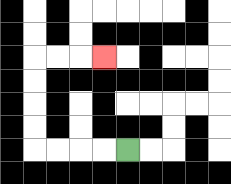{'start': '[5, 6]', 'end': '[4, 2]', 'path_directions': 'L,L,L,L,U,U,U,U,R,R,R', 'path_coordinates': '[[5, 6], [4, 6], [3, 6], [2, 6], [1, 6], [1, 5], [1, 4], [1, 3], [1, 2], [2, 2], [3, 2], [4, 2]]'}